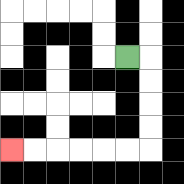{'start': '[5, 2]', 'end': '[0, 6]', 'path_directions': 'R,D,D,D,D,L,L,L,L,L,L', 'path_coordinates': '[[5, 2], [6, 2], [6, 3], [6, 4], [6, 5], [6, 6], [5, 6], [4, 6], [3, 6], [2, 6], [1, 6], [0, 6]]'}